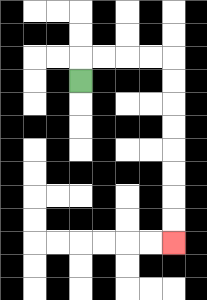{'start': '[3, 3]', 'end': '[7, 10]', 'path_directions': 'U,R,R,R,R,D,D,D,D,D,D,D,D', 'path_coordinates': '[[3, 3], [3, 2], [4, 2], [5, 2], [6, 2], [7, 2], [7, 3], [7, 4], [7, 5], [7, 6], [7, 7], [7, 8], [7, 9], [7, 10]]'}